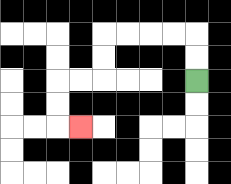{'start': '[8, 3]', 'end': '[3, 5]', 'path_directions': 'U,U,L,L,L,L,D,D,L,L,D,D,R', 'path_coordinates': '[[8, 3], [8, 2], [8, 1], [7, 1], [6, 1], [5, 1], [4, 1], [4, 2], [4, 3], [3, 3], [2, 3], [2, 4], [2, 5], [3, 5]]'}